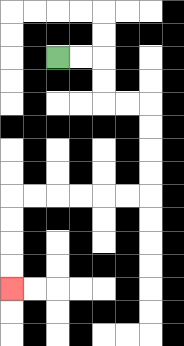{'start': '[2, 2]', 'end': '[0, 12]', 'path_directions': 'R,R,D,D,R,R,D,D,D,D,L,L,L,L,L,L,D,D,D,D', 'path_coordinates': '[[2, 2], [3, 2], [4, 2], [4, 3], [4, 4], [5, 4], [6, 4], [6, 5], [6, 6], [6, 7], [6, 8], [5, 8], [4, 8], [3, 8], [2, 8], [1, 8], [0, 8], [0, 9], [0, 10], [0, 11], [0, 12]]'}